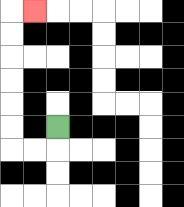{'start': '[2, 5]', 'end': '[1, 0]', 'path_directions': 'D,L,L,U,U,U,U,U,U,R', 'path_coordinates': '[[2, 5], [2, 6], [1, 6], [0, 6], [0, 5], [0, 4], [0, 3], [0, 2], [0, 1], [0, 0], [1, 0]]'}